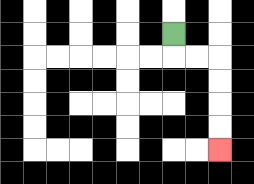{'start': '[7, 1]', 'end': '[9, 6]', 'path_directions': 'D,R,R,D,D,D,D', 'path_coordinates': '[[7, 1], [7, 2], [8, 2], [9, 2], [9, 3], [9, 4], [9, 5], [9, 6]]'}